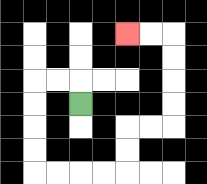{'start': '[3, 4]', 'end': '[5, 1]', 'path_directions': 'U,L,L,D,D,D,D,R,R,R,R,U,U,R,R,U,U,U,U,L,L', 'path_coordinates': '[[3, 4], [3, 3], [2, 3], [1, 3], [1, 4], [1, 5], [1, 6], [1, 7], [2, 7], [3, 7], [4, 7], [5, 7], [5, 6], [5, 5], [6, 5], [7, 5], [7, 4], [7, 3], [7, 2], [7, 1], [6, 1], [5, 1]]'}